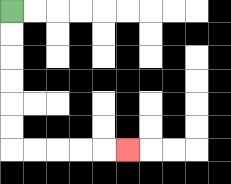{'start': '[0, 0]', 'end': '[5, 6]', 'path_directions': 'D,D,D,D,D,D,R,R,R,R,R', 'path_coordinates': '[[0, 0], [0, 1], [0, 2], [0, 3], [0, 4], [0, 5], [0, 6], [1, 6], [2, 6], [3, 6], [4, 6], [5, 6]]'}